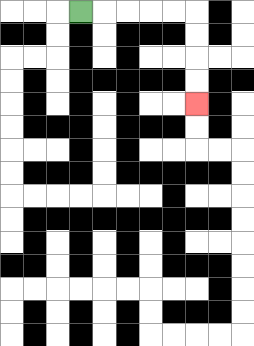{'start': '[3, 0]', 'end': '[8, 4]', 'path_directions': 'R,R,R,R,R,D,D,D,D', 'path_coordinates': '[[3, 0], [4, 0], [5, 0], [6, 0], [7, 0], [8, 0], [8, 1], [8, 2], [8, 3], [8, 4]]'}